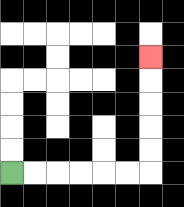{'start': '[0, 7]', 'end': '[6, 2]', 'path_directions': 'R,R,R,R,R,R,U,U,U,U,U', 'path_coordinates': '[[0, 7], [1, 7], [2, 7], [3, 7], [4, 7], [5, 7], [6, 7], [6, 6], [6, 5], [6, 4], [6, 3], [6, 2]]'}